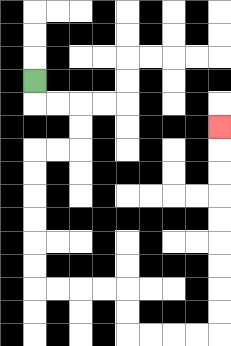{'start': '[1, 3]', 'end': '[9, 5]', 'path_directions': 'D,R,R,D,D,L,L,D,D,D,D,D,D,R,R,R,R,D,D,R,R,R,R,U,U,U,U,U,U,U,U,U', 'path_coordinates': '[[1, 3], [1, 4], [2, 4], [3, 4], [3, 5], [3, 6], [2, 6], [1, 6], [1, 7], [1, 8], [1, 9], [1, 10], [1, 11], [1, 12], [2, 12], [3, 12], [4, 12], [5, 12], [5, 13], [5, 14], [6, 14], [7, 14], [8, 14], [9, 14], [9, 13], [9, 12], [9, 11], [9, 10], [9, 9], [9, 8], [9, 7], [9, 6], [9, 5]]'}